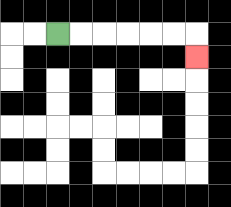{'start': '[2, 1]', 'end': '[8, 2]', 'path_directions': 'R,R,R,R,R,R,D', 'path_coordinates': '[[2, 1], [3, 1], [4, 1], [5, 1], [6, 1], [7, 1], [8, 1], [8, 2]]'}